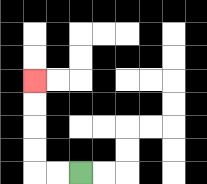{'start': '[3, 7]', 'end': '[1, 3]', 'path_directions': 'L,L,U,U,U,U', 'path_coordinates': '[[3, 7], [2, 7], [1, 7], [1, 6], [1, 5], [1, 4], [1, 3]]'}